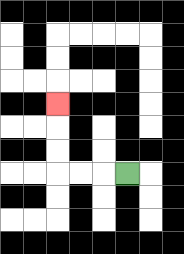{'start': '[5, 7]', 'end': '[2, 4]', 'path_directions': 'L,L,L,U,U,U', 'path_coordinates': '[[5, 7], [4, 7], [3, 7], [2, 7], [2, 6], [2, 5], [2, 4]]'}